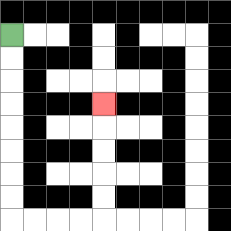{'start': '[0, 1]', 'end': '[4, 4]', 'path_directions': 'D,D,D,D,D,D,D,D,R,R,R,R,U,U,U,U,U', 'path_coordinates': '[[0, 1], [0, 2], [0, 3], [0, 4], [0, 5], [0, 6], [0, 7], [0, 8], [0, 9], [1, 9], [2, 9], [3, 9], [4, 9], [4, 8], [4, 7], [4, 6], [4, 5], [4, 4]]'}